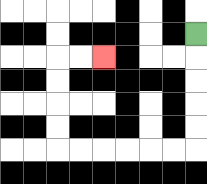{'start': '[8, 1]', 'end': '[4, 2]', 'path_directions': 'D,D,D,D,D,L,L,L,L,L,L,U,U,U,U,R,R', 'path_coordinates': '[[8, 1], [8, 2], [8, 3], [8, 4], [8, 5], [8, 6], [7, 6], [6, 6], [5, 6], [4, 6], [3, 6], [2, 6], [2, 5], [2, 4], [2, 3], [2, 2], [3, 2], [4, 2]]'}